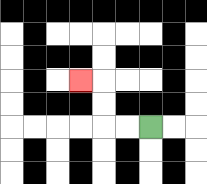{'start': '[6, 5]', 'end': '[3, 3]', 'path_directions': 'L,L,U,U,L', 'path_coordinates': '[[6, 5], [5, 5], [4, 5], [4, 4], [4, 3], [3, 3]]'}